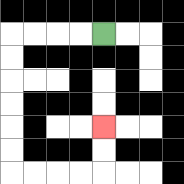{'start': '[4, 1]', 'end': '[4, 5]', 'path_directions': 'L,L,L,L,D,D,D,D,D,D,R,R,R,R,U,U', 'path_coordinates': '[[4, 1], [3, 1], [2, 1], [1, 1], [0, 1], [0, 2], [0, 3], [0, 4], [0, 5], [0, 6], [0, 7], [1, 7], [2, 7], [3, 7], [4, 7], [4, 6], [4, 5]]'}